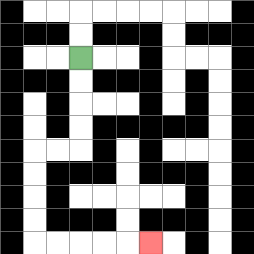{'start': '[3, 2]', 'end': '[6, 10]', 'path_directions': 'D,D,D,D,L,L,D,D,D,D,R,R,R,R,R', 'path_coordinates': '[[3, 2], [3, 3], [3, 4], [3, 5], [3, 6], [2, 6], [1, 6], [1, 7], [1, 8], [1, 9], [1, 10], [2, 10], [3, 10], [4, 10], [5, 10], [6, 10]]'}